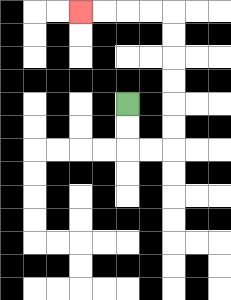{'start': '[5, 4]', 'end': '[3, 0]', 'path_directions': 'D,D,R,R,U,U,U,U,U,U,L,L,L,L', 'path_coordinates': '[[5, 4], [5, 5], [5, 6], [6, 6], [7, 6], [7, 5], [7, 4], [7, 3], [7, 2], [7, 1], [7, 0], [6, 0], [5, 0], [4, 0], [3, 0]]'}